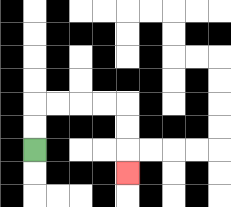{'start': '[1, 6]', 'end': '[5, 7]', 'path_directions': 'U,U,R,R,R,R,D,D,D', 'path_coordinates': '[[1, 6], [1, 5], [1, 4], [2, 4], [3, 4], [4, 4], [5, 4], [5, 5], [5, 6], [5, 7]]'}